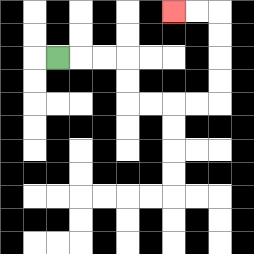{'start': '[2, 2]', 'end': '[7, 0]', 'path_directions': 'R,R,R,D,D,R,R,R,R,U,U,U,U,L,L', 'path_coordinates': '[[2, 2], [3, 2], [4, 2], [5, 2], [5, 3], [5, 4], [6, 4], [7, 4], [8, 4], [9, 4], [9, 3], [9, 2], [9, 1], [9, 0], [8, 0], [7, 0]]'}